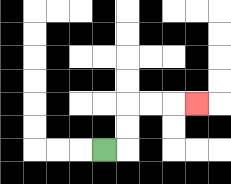{'start': '[4, 6]', 'end': '[8, 4]', 'path_directions': 'R,U,U,R,R,R', 'path_coordinates': '[[4, 6], [5, 6], [5, 5], [5, 4], [6, 4], [7, 4], [8, 4]]'}